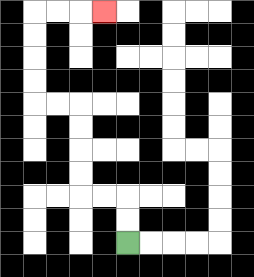{'start': '[5, 10]', 'end': '[4, 0]', 'path_directions': 'U,U,L,L,U,U,U,U,L,L,U,U,U,U,R,R,R', 'path_coordinates': '[[5, 10], [5, 9], [5, 8], [4, 8], [3, 8], [3, 7], [3, 6], [3, 5], [3, 4], [2, 4], [1, 4], [1, 3], [1, 2], [1, 1], [1, 0], [2, 0], [3, 0], [4, 0]]'}